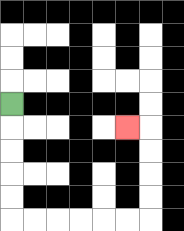{'start': '[0, 4]', 'end': '[5, 5]', 'path_directions': 'D,D,D,D,D,R,R,R,R,R,R,U,U,U,U,L', 'path_coordinates': '[[0, 4], [0, 5], [0, 6], [0, 7], [0, 8], [0, 9], [1, 9], [2, 9], [3, 9], [4, 9], [5, 9], [6, 9], [6, 8], [6, 7], [6, 6], [6, 5], [5, 5]]'}